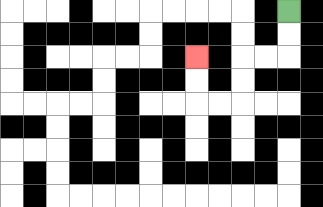{'start': '[12, 0]', 'end': '[8, 2]', 'path_directions': 'D,D,L,L,D,D,L,L,U,U', 'path_coordinates': '[[12, 0], [12, 1], [12, 2], [11, 2], [10, 2], [10, 3], [10, 4], [9, 4], [8, 4], [8, 3], [8, 2]]'}